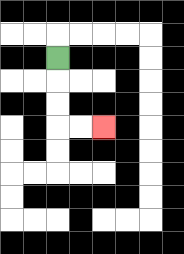{'start': '[2, 2]', 'end': '[4, 5]', 'path_directions': 'D,D,D,R,R', 'path_coordinates': '[[2, 2], [2, 3], [2, 4], [2, 5], [3, 5], [4, 5]]'}